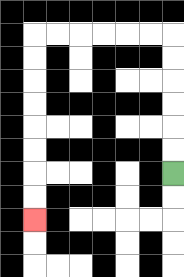{'start': '[7, 7]', 'end': '[1, 9]', 'path_directions': 'U,U,U,U,U,U,L,L,L,L,L,L,D,D,D,D,D,D,D,D', 'path_coordinates': '[[7, 7], [7, 6], [7, 5], [7, 4], [7, 3], [7, 2], [7, 1], [6, 1], [5, 1], [4, 1], [3, 1], [2, 1], [1, 1], [1, 2], [1, 3], [1, 4], [1, 5], [1, 6], [1, 7], [1, 8], [1, 9]]'}